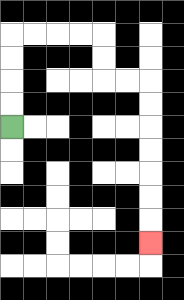{'start': '[0, 5]', 'end': '[6, 10]', 'path_directions': 'U,U,U,U,R,R,R,R,D,D,R,R,D,D,D,D,D,D,D', 'path_coordinates': '[[0, 5], [0, 4], [0, 3], [0, 2], [0, 1], [1, 1], [2, 1], [3, 1], [4, 1], [4, 2], [4, 3], [5, 3], [6, 3], [6, 4], [6, 5], [6, 6], [6, 7], [6, 8], [6, 9], [6, 10]]'}